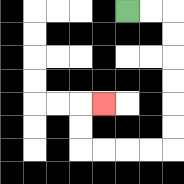{'start': '[5, 0]', 'end': '[4, 4]', 'path_directions': 'R,R,D,D,D,D,D,D,L,L,L,L,U,U,R', 'path_coordinates': '[[5, 0], [6, 0], [7, 0], [7, 1], [7, 2], [7, 3], [7, 4], [7, 5], [7, 6], [6, 6], [5, 6], [4, 6], [3, 6], [3, 5], [3, 4], [4, 4]]'}